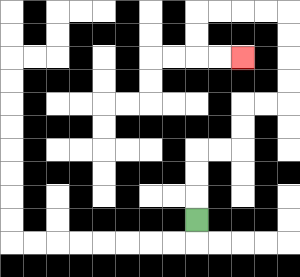{'start': '[8, 9]', 'end': '[10, 2]', 'path_directions': 'U,U,U,R,R,U,U,R,R,U,U,U,U,L,L,L,L,D,D,R,R', 'path_coordinates': '[[8, 9], [8, 8], [8, 7], [8, 6], [9, 6], [10, 6], [10, 5], [10, 4], [11, 4], [12, 4], [12, 3], [12, 2], [12, 1], [12, 0], [11, 0], [10, 0], [9, 0], [8, 0], [8, 1], [8, 2], [9, 2], [10, 2]]'}